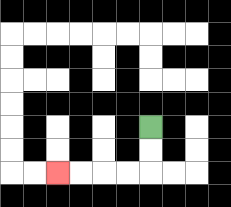{'start': '[6, 5]', 'end': '[2, 7]', 'path_directions': 'D,D,L,L,L,L', 'path_coordinates': '[[6, 5], [6, 6], [6, 7], [5, 7], [4, 7], [3, 7], [2, 7]]'}